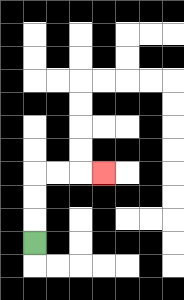{'start': '[1, 10]', 'end': '[4, 7]', 'path_directions': 'U,U,U,R,R,R', 'path_coordinates': '[[1, 10], [1, 9], [1, 8], [1, 7], [2, 7], [3, 7], [4, 7]]'}